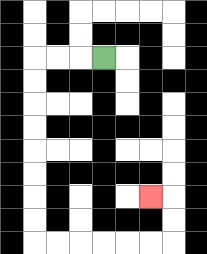{'start': '[4, 2]', 'end': '[6, 8]', 'path_directions': 'L,L,L,D,D,D,D,D,D,D,D,R,R,R,R,R,R,U,U,L', 'path_coordinates': '[[4, 2], [3, 2], [2, 2], [1, 2], [1, 3], [1, 4], [1, 5], [1, 6], [1, 7], [1, 8], [1, 9], [1, 10], [2, 10], [3, 10], [4, 10], [5, 10], [6, 10], [7, 10], [7, 9], [7, 8], [6, 8]]'}